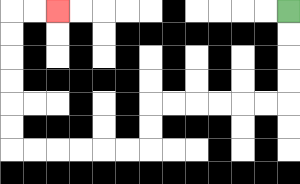{'start': '[12, 0]', 'end': '[2, 0]', 'path_directions': 'D,D,D,D,L,L,L,L,L,L,D,D,L,L,L,L,L,L,U,U,U,U,U,U,R,R', 'path_coordinates': '[[12, 0], [12, 1], [12, 2], [12, 3], [12, 4], [11, 4], [10, 4], [9, 4], [8, 4], [7, 4], [6, 4], [6, 5], [6, 6], [5, 6], [4, 6], [3, 6], [2, 6], [1, 6], [0, 6], [0, 5], [0, 4], [0, 3], [0, 2], [0, 1], [0, 0], [1, 0], [2, 0]]'}